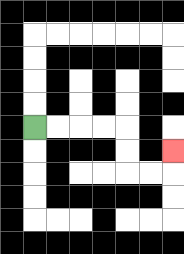{'start': '[1, 5]', 'end': '[7, 6]', 'path_directions': 'R,R,R,R,D,D,R,R,U', 'path_coordinates': '[[1, 5], [2, 5], [3, 5], [4, 5], [5, 5], [5, 6], [5, 7], [6, 7], [7, 7], [7, 6]]'}